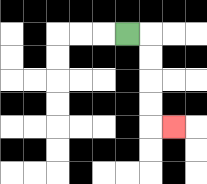{'start': '[5, 1]', 'end': '[7, 5]', 'path_directions': 'R,D,D,D,D,R', 'path_coordinates': '[[5, 1], [6, 1], [6, 2], [6, 3], [6, 4], [6, 5], [7, 5]]'}